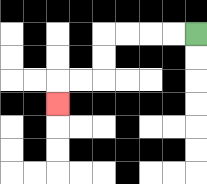{'start': '[8, 1]', 'end': '[2, 4]', 'path_directions': 'L,L,L,L,D,D,L,L,D', 'path_coordinates': '[[8, 1], [7, 1], [6, 1], [5, 1], [4, 1], [4, 2], [4, 3], [3, 3], [2, 3], [2, 4]]'}